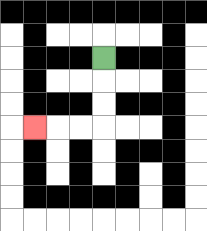{'start': '[4, 2]', 'end': '[1, 5]', 'path_directions': 'D,D,D,L,L,L', 'path_coordinates': '[[4, 2], [4, 3], [4, 4], [4, 5], [3, 5], [2, 5], [1, 5]]'}